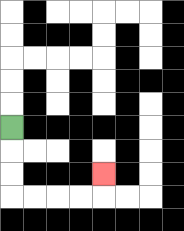{'start': '[0, 5]', 'end': '[4, 7]', 'path_directions': 'D,D,D,R,R,R,R,U', 'path_coordinates': '[[0, 5], [0, 6], [0, 7], [0, 8], [1, 8], [2, 8], [3, 8], [4, 8], [4, 7]]'}